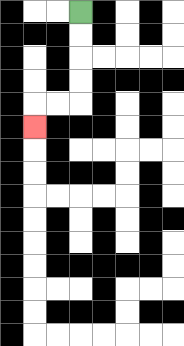{'start': '[3, 0]', 'end': '[1, 5]', 'path_directions': 'D,D,D,D,L,L,D', 'path_coordinates': '[[3, 0], [3, 1], [3, 2], [3, 3], [3, 4], [2, 4], [1, 4], [1, 5]]'}